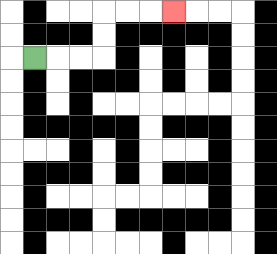{'start': '[1, 2]', 'end': '[7, 0]', 'path_directions': 'R,R,R,U,U,R,R,R', 'path_coordinates': '[[1, 2], [2, 2], [3, 2], [4, 2], [4, 1], [4, 0], [5, 0], [6, 0], [7, 0]]'}